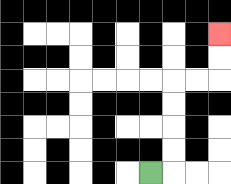{'start': '[6, 7]', 'end': '[9, 1]', 'path_directions': 'R,U,U,U,U,R,R,U,U', 'path_coordinates': '[[6, 7], [7, 7], [7, 6], [7, 5], [7, 4], [7, 3], [8, 3], [9, 3], [9, 2], [9, 1]]'}